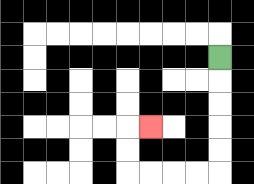{'start': '[9, 2]', 'end': '[6, 5]', 'path_directions': 'D,D,D,D,D,L,L,L,L,U,U,R', 'path_coordinates': '[[9, 2], [9, 3], [9, 4], [9, 5], [9, 6], [9, 7], [8, 7], [7, 7], [6, 7], [5, 7], [5, 6], [5, 5], [6, 5]]'}